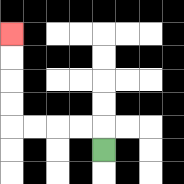{'start': '[4, 6]', 'end': '[0, 1]', 'path_directions': 'U,L,L,L,L,U,U,U,U', 'path_coordinates': '[[4, 6], [4, 5], [3, 5], [2, 5], [1, 5], [0, 5], [0, 4], [0, 3], [0, 2], [0, 1]]'}